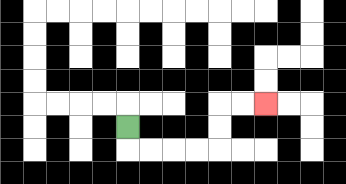{'start': '[5, 5]', 'end': '[11, 4]', 'path_directions': 'D,R,R,R,R,U,U,R,R', 'path_coordinates': '[[5, 5], [5, 6], [6, 6], [7, 6], [8, 6], [9, 6], [9, 5], [9, 4], [10, 4], [11, 4]]'}